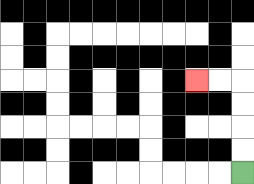{'start': '[10, 7]', 'end': '[8, 3]', 'path_directions': 'U,U,U,U,L,L', 'path_coordinates': '[[10, 7], [10, 6], [10, 5], [10, 4], [10, 3], [9, 3], [8, 3]]'}